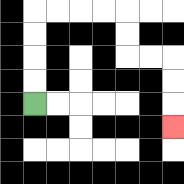{'start': '[1, 4]', 'end': '[7, 5]', 'path_directions': 'U,U,U,U,R,R,R,R,D,D,R,R,D,D,D', 'path_coordinates': '[[1, 4], [1, 3], [1, 2], [1, 1], [1, 0], [2, 0], [3, 0], [4, 0], [5, 0], [5, 1], [5, 2], [6, 2], [7, 2], [7, 3], [7, 4], [7, 5]]'}